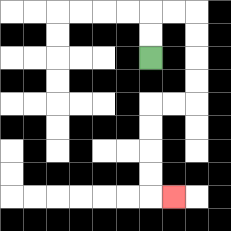{'start': '[6, 2]', 'end': '[7, 8]', 'path_directions': 'U,U,R,R,D,D,D,D,L,L,D,D,D,D,R', 'path_coordinates': '[[6, 2], [6, 1], [6, 0], [7, 0], [8, 0], [8, 1], [8, 2], [8, 3], [8, 4], [7, 4], [6, 4], [6, 5], [6, 6], [6, 7], [6, 8], [7, 8]]'}